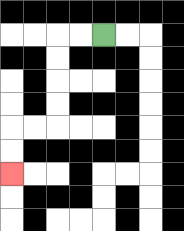{'start': '[4, 1]', 'end': '[0, 7]', 'path_directions': 'L,L,D,D,D,D,L,L,D,D', 'path_coordinates': '[[4, 1], [3, 1], [2, 1], [2, 2], [2, 3], [2, 4], [2, 5], [1, 5], [0, 5], [0, 6], [0, 7]]'}